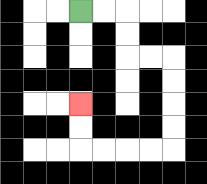{'start': '[3, 0]', 'end': '[3, 4]', 'path_directions': 'R,R,D,D,R,R,D,D,D,D,L,L,L,L,U,U', 'path_coordinates': '[[3, 0], [4, 0], [5, 0], [5, 1], [5, 2], [6, 2], [7, 2], [7, 3], [7, 4], [7, 5], [7, 6], [6, 6], [5, 6], [4, 6], [3, 6], [3, 5], [3, 4]]'}